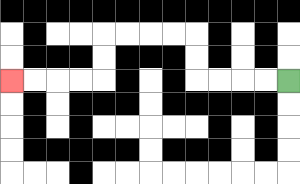{'start': '[12, 3]', 'end': '[0, 3]', 'path_directions': 'L,L,L,L,U,U,L,L,L,L,D,D,L,L,L,L', 'path_coordinates': '[[12, 3], [11, 3], [10, 3], [9, 3], [8, 3], [8, 2], [8, 1], [7, 1], [6, 1], [5, 1], [4, 1], [4, 2], [4, 3], [3, 3], [2, 3], [1, 3], [0, 3]]'}